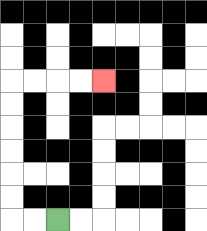{'start': '[2, 9]', 'end': '[4, 3]', 'path_directions': 'L,L,U,U,U,U,U,U,R,R,R,R', 'path_coordinates': '[[2, 9], [1, 9], [0, 9], [0, 8], [0, 7], [0, 6], [0, 5], [0, 4], [0, 3], [1, 3], [2, 3], [3, 3], [4, 3]]'}